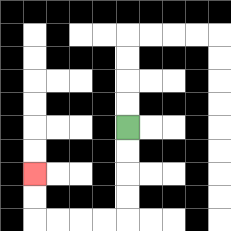{'start': '[5, 5]', 'end': '[1, 7]', 'path_directions': 'D,D,D,D,L,L,L,L,U,U', 'path_coordinates': '[[5, 5], [5, 6], [5, 7], [5, 8], [5, 9], [4, 9], [3, 9], [2, 9], [1, 9], [1, 8], [1, 7]]'}